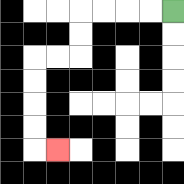{'start': '[7, 0]', 'end': '[2, 6]', 'path_directions': 'L,L,L,L,D,D,L,L,D,D,D,D,R', 'path_coordinates': '[[7, 0], [6, 0], [5, 0], [4, 0], [3, 0], [3, 1], [3, 2], [2, 2], [1, 2], [1, 3], [1, 4], [1, 5], [1, 6], [2, 6]]'}